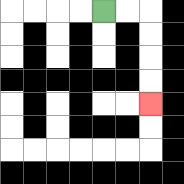{'start': '[4, 0]', 'end': '[6, 4]', 'path_directions': 'R,R,D,D,D,D', 'path_coordinates': '[[4, 0], [5, 0], [6, 0], [6, 1], [6, 2], [6, 3], [6, 4]]'}